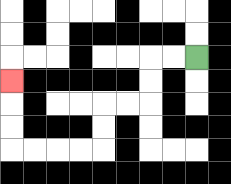{'start': '[8, 2]', 'end': '[0, 3]', 'path_directions': 'L,L,D,D,L,L,D,D,L,L,L,L,U,U,U', 'path_coordinates': '[[8, 2], [7, 2], [6, 2], [6, 3], [6, 4], [5, 4], [4, 4], [4, 5], [4, 6], [3, 6], [2, 6], [1, 6], [0, 6], [0, 5], [0, 4], [0, 3]]'}